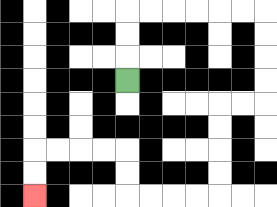{'start': '[5, 3]', 'end': '[1, 8]', 'path_directions': 'U,U,U,R,R,R,R,R,R,D,D,D,D,L,L,D,D,D,D,L,L,L,L,U,U,L,L,L,L,D,D', 'path_coordinates': '[[5, 3], [5, 2], [5, 1], [5, 0], [6, 0], [7, 0], [8, 0], [9, 0], [10, 0], [11, 0], [11, 1], [11, 2], [11, 3], [11, 4], [10, 4], [9, 4], [9, 5], [9, 6], [9, 7], [9, 8], [8, 8], [7, 8], [6, 8], [5, 8], [5, 7], [5, 6], [4, 6], [3, 6], [2, 6], [1, 6], [1, 7], [1, 8]]'}